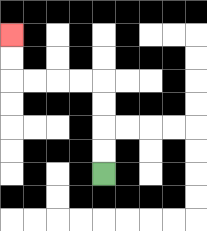{'start': '[4, 7]', 'end': '[0, 1]', 'path_directions': 'U,U,U,U,L,L,L,L,U,U', 'path_coordinates': '[[4, 7], [4, 6], [4, 5], [4, 4], [4, 3], [3, 3], [2, 3], [1, 3], [0, 3], [0, 2], [0, 1]]'}